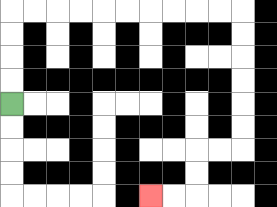{'start': '[0, 4]', 'end': '[6, 8]', 'path_directions': 'U,U,U,U,R,R,R,R,R,R,R,R,R,R,D,D,D,D,D,D,L,L,D,D,L,L', 'path_coordinates': '[[0, 4], [0, 3], [0, 2], [0, 1], [0, 0], [1, 0], [2, 0], [3, 0], [4, 0], [5, 0], [6, 0], [7, 0], [8, 0], [9, 0], [10, 0], [10, 1], [10, 2], [10, 3], [10, 4], [10, 5], [10, 6], [9, 6], [8, 6], [8, 7], [8, 8], [7, 8], [6, 8]]'}